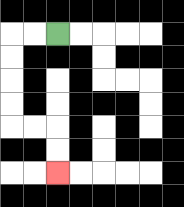{'start': '[2, 1]', 'end': '[2, 7]', 'path_directions': 'L,L,D,D,D,D,R,R,D,D', 'path_coordinates': '[[2, 1], [1, 1], [0, 1], [0, 2], [0, 3], [0, 4], [0, 5], [1, 5], [2, 5], [2, 6], [2, 7]]'}